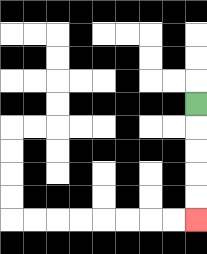{'start': '[8, 4]', 'end': '[8, 9]', 'path_directions': 'D,D,D,D,D', 'path_coordinates': '[[8, 4], [8, 5], [8, 6], [8, 7], [8, 8], [8, 9]]'}